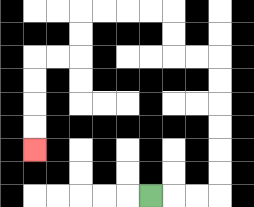{'start': '[6, 8]', 'end': '[1, 6]', 'path_directions': 'R,R,R,U,U,U,U,U,U,L,L,U,U,L,L,L,L,D,D,L,L,D,D,D,D', 'path_coordinates': '[[6, 8], [7, 8], [8, 8], [9, 8], [9, 7], [9, 6], [9, 5], [9, 4], [9, 3], [9, 2], [8, 2], [7, 2], [7, 1], [7, 0], [6, 0], [5, 0], [4, 0], [3, 0], [3, 1], [3, 2], [2, 2], [1, 2], [1, 3], [1, 4], [1, 5], [1, 6]]'}